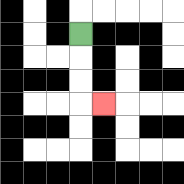{'start': '[3, 1]', 'end': '[4, 4]', 'path_directions': 'D,D,D,R', 'path_coordinates': '[[3, 1], [3, 2], [3, 3], [3, 4], [4, 4]]'}